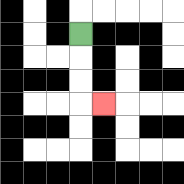{'start': '[3, 1]', 'end': '[4, 4]', 'path_directions': 'D,D,D,R', 'path_coordinates': '[[3, 1], [3, 2], [3, 3], [3, 4], [4, 4]]'}